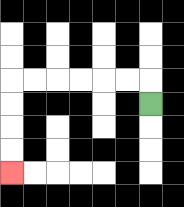{'start': '[6, 4]', 'end': '[0, 7]', 'path_directions': 'U,L,L,L,L,L,L,D,D,D,D', 'path_coordinates': '[[6, 4], [6, 3], [5, 3], [4, 3], [3, 3], [2, 3], [1, 3], [0, 3], [0, 4], [0, 5], [0, 6], [0, 7]]'}